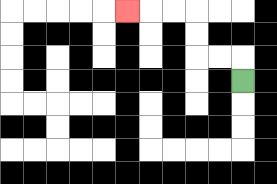{'start': '[10, 3]', 'end': '[5, 0]', 'path_directions': 'U,L,L,U,U,L,L,L', 'path_coordinates': '[[10, 3], [10, 2], [9, 2], [8, 2], [8, 1], [8, 0], [7, 0], [6, 0], [5, 0]]'}